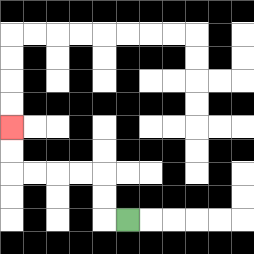{'start': '[5, 9]', 'end': '[0, 5]', 'path_directions': 'L,U,U,L,L,L,L,U,U', 'path_coordinates': '[[5, 9], [4, 9], [4, 8], [4, 7], [3, 7], [2, 7], [1, 7], [0, 7], [0, 6], [0, 5]]'}